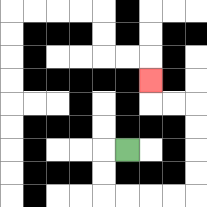{'start': '[5, 6]', 'end': '[6, 3]', 'path_directions': 'L,D,D,R,R,R,R,U,U,U,U,L,L,U', 'path_coordinates': '[[5, 6], [4, 6], [4, 7], [4, 8], [5, 8], [6, 8], [7, 8], [8, 8], [8, 7], [8, 6], [8, 5], [8, 4], [7, 4], [6, 4], [6, 3]]'}